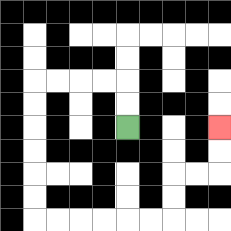{'start': '[5, 5]', 'end': '[9, 5]', 'path_directions': 'U,U,L,L,L,L,D,D,D,D,D,D,R,R,R,R,R,R,U,U,R,R,U,U', 'path_coordinates': '[[5, 5], [5, 4], [5, 3], [4, 3], [3, 3], [2, 3], [1, 3], [1, 4], [1, 5], [1, 6], [1, 7], [1, 8], [1, 9], [2, 9], [3, 9], [4, 9], [5, 9], [6, 9], [7, 9], [7, 8], [7, 7], [8, 7], [9, 7], [9, 6], [9, 5]]'}